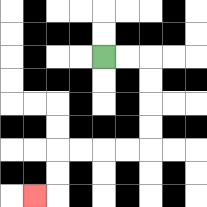{'start': '[4, 2]', 'end': '[1, 8]', 'path_directions': 'R,R,D,D,D,D,L,L,L,L,D,D,L', 'path_coordinates': '[[4, 2], [5, 2], [6, 2], [6, 3], [6, 4], [6, 5], [6, 6], [5, 6], [4, 6], [3, 6], [2, 6], [2, 7], [2, 8], [1, 8]]'}